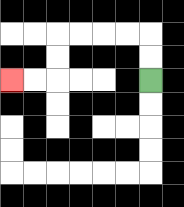{'start': '[6, 3]', 'end': '[0, 3]', 'path_directions': 'U,U,L,L,L,L,D,D,L,L', 'path_coordinates': '[[6, 3], [6, 2], [6, 1], [5, 1], [4, 1], [3, 1], [2, 1], [2, 2], [2, 3], [1, 3], [0, 3]]'}